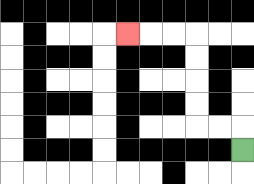{'start': '[10, 6]', 'end': '[5, 1]', 'path_directions': 'U,L,L,U,U,U,U,L,L,L', 'path_coordinates': '[[10, 6], [10, 5], [9, 5], [8, 5], [8, 4], [8, 3], [8, 2], [8, 1], [7, 1], [6, 1], [5, 1]]'}